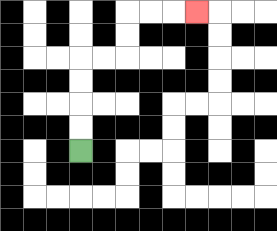{'start': '[3, 6]', 'end': '[8, 0]', 'path_directions': 'U,U,U,U,R,R,U,U,R,R,R', 'path_coordinates': '[[3, 6], [3, 5], [3, 4], [3, 3], [3, 2], [4, 2], [5, 2], [5, 1], [5, 0], [6, 0], [7, 0], [8, 0]]'}